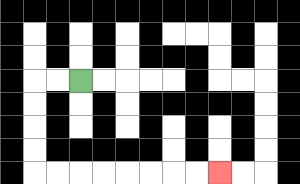{'start': '[3, 3]', 'end': '[9, 7]', 'path_directions': 'L,L,D,D,D,D,R,R,R,R,R,R,R,R', 'path_coordinates': '[[3, 3], [2, 3], [1, 3], [1, 4], [1, 5], [1, 6], [1, 7], [2, 7], [3, 7], [4, 7], [5, 7], [6, 7], [7, 7], [8, 7], [9, 7]]'}